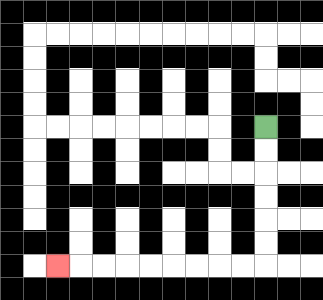{'start': '[11, 5]', 'end': '[2, 11]', 'path_directions': 'D,D,D,D,D,D,L,L,L,L,L,L,L,L,L', 'path_coordinates': '[[11, 5], [11, 6], [11, 7], [11, 8], [11, 9], [11, 10], [11, 11], [10, 11], [9, 11], [8, 11], [7, 11], [6, 11], [5, 11], [4, 11], [3, 11], [2, 11]]'}